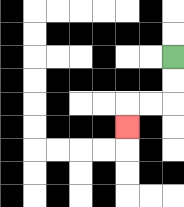{'start': '[7, 2]', 'end': '[5, 5]', 'path_directions': 'D,D,L,L,D', 'path_coordinates': '[[7, 2], [7, 3], [7, 4], [6, 4], [5, 4], [5, 5]]'}